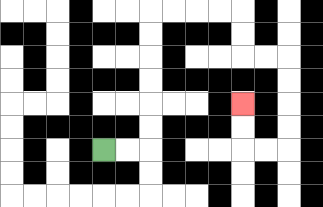{'start': '[4, 6]', 'end': '[10, 4]', 'path_directions': 'R,R,U,U,U,U,U,U,R,R,R,R,D,D,R,R,D,D,D,D,L,L,U,U', 'path_coordinates': '[[4, 6], [5, 6], [6, 6], [6, 5], [6, 4], [6, 3], [6, 2], [6, 1], [6, 0], [7, 0], [8, 0], [9, 0], [10, 0], [10, 1], [10, 2], [11, 2], [12, 2], [12, 3], [12, 4], [12, 5], [12, 6], [11, 6], [10, 6], [10, 5], [10, 4]]'}